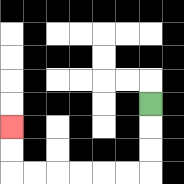{'start': '[6, 4]', 'end': '[0, 5]', 'path_directions': 'D,D,D,L,L,L,L,L,L,U,U', 'path_coordinates': '[[6, 4], [6, 5], [6, 6], [6, 7], [5, 7], [4, 7], [3, 7], [2, 7], [1, 7], [0, 7], [0, 6], [0, 5]]'}